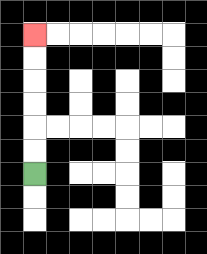{'start': '[1, 7]', 'end': '[1, 1]', 'path_directions': 'U,U,U,U,U,U', 'path_coordinates': '[[1, 7], [1, 6], [1, 5], [1, 4], [1, 3], [1, 2], [1, 1]]'}